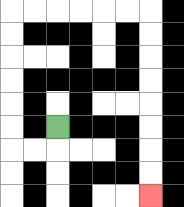{'start': '[2, 5]', 'end': '[6, 8]', 'path_directions': 'D,L,L,U,U,U,U,U,U,R,R,R,R,R,R,D,D,D,D,D,D,D,D', 'path_coordinates': '[[2, 5], [2, 6], [1, 6], [0, 6], [0, 5], [0, 4], [0, 3], [0, 2], [0, 1], [0, 0], [1, 0], [2, 0], [3, 0], [4, 0], [5, 0], [6, 0], [6, 1], [6, 2], [6, 3], [6, 4], [6, 5], [6, 6], [6, 7], [6, 8]]'}